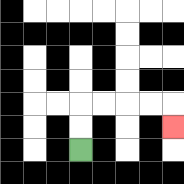{'start': '[3, 6]', 'end': '[7, 5]', 'path_directions': 'U,U,R,R,R,R,D', 'path_coordinates': '[[3, 6], [3, 5], [3, 4], [4, 4], [5, 4], [6, 4], [7, 4], [7, 5]]'}